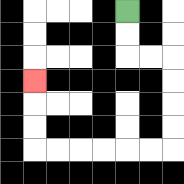{'start': '[5, 0]', 'end': '[1, 3]', 'path_directions': 'D,D,R,R,D,D,D,D,L,L,L,L,L,L,U,U,U', 'path_coordinates': '[[5, 0], [5, 1], [5, 2], [6, 2], [7, 2], [7, 3], [7, 4], [7, 5], [7, 6], [6, 6], [5, 6], [4, 6], [3, 6], [2, 6], [1, 6], [1, 5], [1, 4], [1, 3]]'}